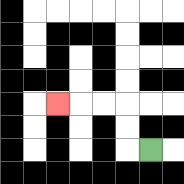{'start': '[6, 6]', 'end': '[2, 4]', 'path_directions': 'L,U,U,L,L,L', 'path_coordinates': '[[6, 6], [5, 6], [5, 5], [5, 4], [4, 4], [3, 4], [2, 4]]'}